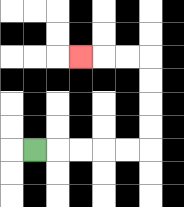{'start': '[1, 6]', 'end': '[3, 2]', 'path_directions': 'R,R,R,R,R,U,U,U,U,L,L,L', 'path_coordinates': '[[1, 6], [2, 6], [3, 6], [4, 6], [5, 6], [6, 6], [6, 5], [6, 4], [6, 3], [6, 2], [5, 2], [4, 2], [3, 2]]'}